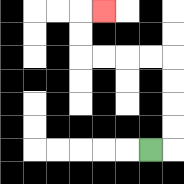{'start': '[6, 6]', 'end': '[4, 0]', 'path_directions': 'R,U,U,U,U,L,L,L,L,U,U,R', 'path_coordinates': '[[6, 6], [7, 6], [7, 5], [7, 4], [7, 3], [7, 2], [6, 2], [5, 2], [4, 2], [3, 2], [3, 1], [3, 0], [4, 0]]'}